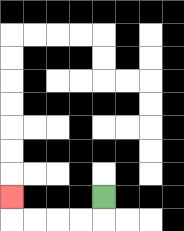{'start': '[4, 8]', 'end': '[0, 8]', 'path_directions': 'D,L,L,L,L,U', 'path_coordinates': '[[4, 8], [4, 9], [3, 9], [2, 9], [1, 9], [0, 9], [0, 8]]'}